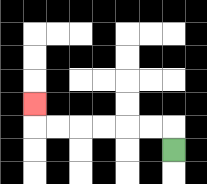{'start': '[7, 6]', 'end': '[1, 4]', 'path_directions': 'U,L,L,L,L,L,L,U', 'path_coordinates': '[[7, 6], [7, 5], [6, 5], [5, 5], [4, 5], [3, 5], [2, 5], [1, 5], [1, 4]]'}